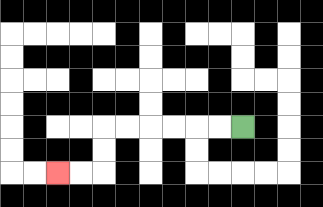{'start': '[10, 5]', 'end': '[2, 7]', 'path_directions': 'L,L,L,L,L,L,D,D,L,L', 'path_coordinates': '[[10, 5], [9, 5], [8, 5], [7, 5], [6, 5], [5, 5], [4, 5], [4, 6], [4, 7], [3, 7], [2, 7]]'}